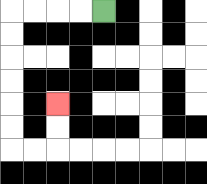{'start': '[4, 0]', 'end': '[2, 4]', 'path_directions': 'L,L,L,L,D,D,D,D,D,D,R,R,U,U', 'path_coordinates': '[[4, 0], [3, 0], [2, 0], [1, 0], [0, 0], [0, 1], [0, 2], [0, 3], [0, 4], [0, 5], [0, 6], [1, 6], [2, 6], [2, 5], [2, 4]]'}